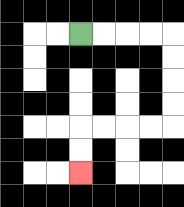{'start': '[3, 1]', 'end': '[3, 7]', 'path_directions': 'R,R,R,R,D,D,D,D,L,L,L,L,D,D', 'path_coordinates': '[[3, 1], [4, 1], [5, 1], [6, 1], [7, 1], [7, 2], [7, 3], [7, 4], [7, 5], [6, 5], [5, 5], [4, 5], [3, 5], [3, 6], [3, 7]]'}